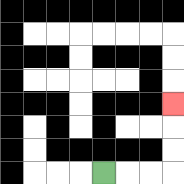{'start': '[4, 7]', 'end': '[7, 4]', 'path_directions': 'R,R,R,U,U,U', 'path_coordinates': '[[4, 7], [5, 7], [6, 7], [7, 7], [7, 6], [7, 5], [7, 4]]'}